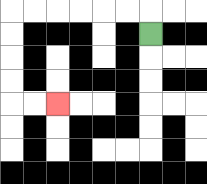{'start': '[6, 1]', 'end': '[2, 4]', 'path_directions': 'U,L,L,L,L,L,L,D,D,D,D,R,R', 'path_coordinates': '[[6, 1], [6, 0], [5, 0], [4, 0], [3, 0], [2, 0], [1, 0], [0, 0], [0, 1], [0, 2], [0, 3], [0, 4], [1, 4], [2, 4]]'}